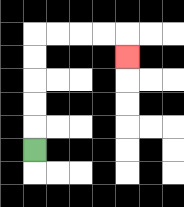{'start': '[1, 6]', 'end': '[5, 2]', 'path_directions': 'U,U,U,U,U,R,R,R,R,D', 'path_coordinates': '[[1, 6], [1, 5], [1, 4], [1, 3], [1, 2], [1, 1], [2, 1], [3, 1], [4, 1], [5, 1], [5, 2]]'}